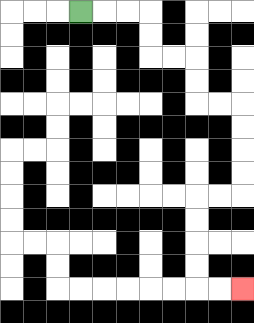{'start': '[3, 0]', 'end': '[10, 12]', 'path_directions': 'R,R,R,D,D,R,R,D,D,R,R,D,D,D,D,L,L,D,D,D,D,R,R', 'path_coordinates': '[[3, 0], [4, 0], [5, 0], [6, 0], [6, 1], [6, 2], [7, 2], [8, 2], [8, 3], [8, 4], [9, 4], [10, 4], [10, 5], [10, 6], [10, 7], [10, 8], [9, 8], [8, 8], [8, 9], [8, 10], [8, 11], [8, 12], [9, 12], [10, 12]]'}